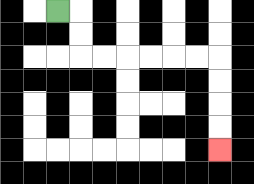{'start': '[2, 0]', 'end': '[9, 6]', 'path_directions': 'R,D,D,R,R,R,R,R,R,D,D,D,D', 'path_coordinates': '[[2, 0], [3, 0], [3, 1], [3, 2], [4, 2], [5, 2], [6, 2], [7, 2], [8, 2], [9, 2], [9, 3], [9, 4], [9, 5], [9, 6]]'}